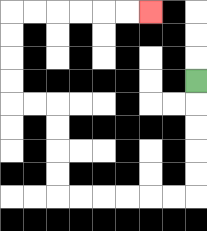{'start': '[8, 3]', 'end': '[6, 0]', 'path_directions': 'D,D,D,D,D,L,L,L,L,L,L,U,U,U,U,L,L,U,U,U,U,R,R,R,R,R,R', 'path_coordinates': '[[8, 3], [8, 4], [8, 5], [8, 6], [8, 7], [8, 8], [7, 8], [6, 8], [5, 8], [4, 8], [3, 8], [2, 8], [2, 7], [2, 6], [2, 5], [2, 4], [1, 4], [0, 4], [0, 3], [0, 2], [0, 1], [0, 0], [1, 0], [2, 0], [3, 0], [4, 0], [5, 0], [6, 0]]'}